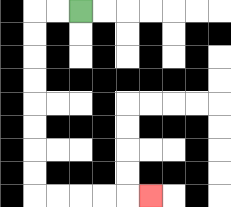{'start': '[3, 0]', 'end': '[6, 8]', 'path_directions': 'L,L,D,D,D,D,D,D,D,D,R,R,R,R,R', 'path_coordinates': '[[3, 0], [2, 0], [1, 0], [1, 1], [1, 2], [1, 3], [1, 4], [1, 5], [1, 6], [1, 7], [1, 8], [2, 8], [3, 8], [4, 8], [5, 8], [6, 8]]'}